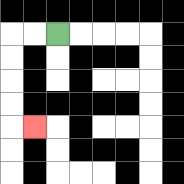{'start': '[2, 1]', 'end': '[1, 5]', 'path_directions': 'L,L,D,D,D,D,R', 'path_coordinates': '[[2, 1], [1, 1], [0, 1], [0, 2], [0, 3], [0, 4], [0, 5], [1, 5]]'}